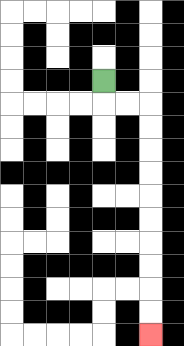{'start': '[4, 3]', 'end': '[6, 14]', 'path_directions': 'D,R,R,D,D,D,D,D,D,D,D,D,D', 'path_coordinates': '[[4, 3], [4, 4], [5, 4], [6, 4], [6, 5], [6, 6], [6, 7], [6, 8], [6, 9], [6, 10], [6, 11], [6, 12], [6, 13], [6, 14]]'}